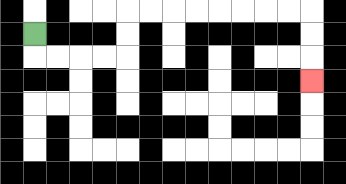{'start': '[1, 1]', 'end': '[13, 3]', 'path_directions': 'D,R,R,R,R,U,U,R,R,R,R,R,R,R,R,D,D,D', 'path_coordinates': '[[1, 1], [1, 2], [2, 2], [3, 2], [4, 2], [5, 2], [5, 1], [5, 0], [6, 0], [7, 0], [8, 0], [9, 0], [10, 0], [11, 0], [12, 0], [13, 0], [13, 1], [13, 2], [13, 3]]'}